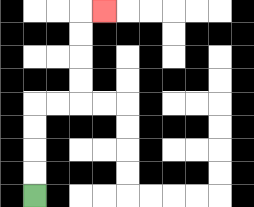{'start': '[1, 8]', 'end': '[4, 0]', 'path_directions': 'U,U,U,U,R,R,U,U,U,U,R', 'path_coordinates': '[[1, 8], [1, 7], [1, 6], [1, 5], [1, 4], [2, 4], [3, 4], [3, 3], [3, 2], [3, 1], [3, 0], [4, 0]]'}